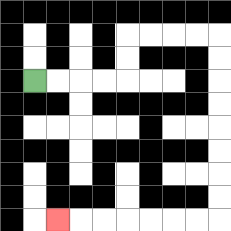{'start': '[1, 3]', 'end': '[2, 9]', 'path_directions': 'R,R,R,R,U,U,R,R,R,R,D,D,D,D,D,D,D,D,L,L,L,L,L,L,L', 'path_coordinates': '[[1, 3], [2, 3], [3, 3], [4, 3], [5, 3], [5, 2], [5, 1], [6, 1], [7, 1], [8, 1], [9, 1], [9, 2], [9, 3], [9, 4], [9, 5], [9, 6], [9, 7], [9, 8], [9, 9], [8, 9], [7, 9], [6, 9], [5, 9], [4, 9], [3, 9], [2, 9]]'}